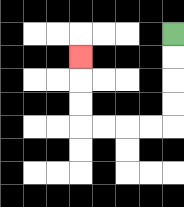{'start': '[7, 1]', 'end': '[3, 2]', 'path_directions': 'D,D,D,D,L,L,L,L,U,U,U', 'path_coordinates': '[[7, 1], [7, 2], [7, 3], [7, 4], [7, 5], [6, 5], [5, 5], [4, 5], [3, 5], [3, 4], [3, 3], [3, 2]]'}